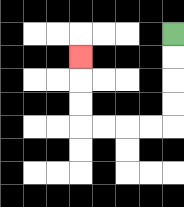{'start': '[7, 1]', 'end': '[3, 2]', 'path_directions': 'D,D,D,D,L,L,L,L,U,U,U', 'path_coordinates': '[[7, 1], [7, 2], [7, 3], [7, 4], [7, 5], [6, 5], [5, 5], [4, 5], [3, 5], [3, 4], [3, 3], [3, 2]]'}